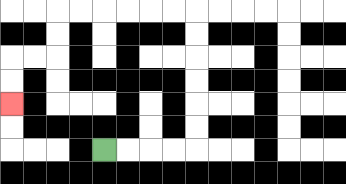{'start': '[4, 6]', 'end': '[0, 4]', 'path_directions': 'R,R,R,R,U,U,U,U,U,U,L,L,L,L,L,L,D,D,L,L,D,D', 'path_coordinates': '[[4, 6], [5, 6], [6, 6], [7, 6], [8, 6], [8, 5], [8, 4], [8, 3], [8, 2], [8, 1], [8, 0], [7, 0], [6, 0], [5, 0], [4, 0], [3, 0], [2, 0], [2, 1], [2, 2], [1, 2], [0, 2], [0, 3], [0, 4]]'}